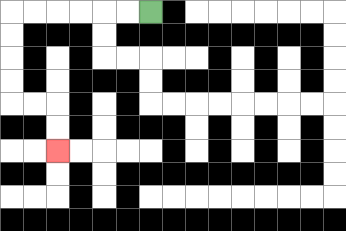{'start': '[6, 0]', 'end': '[2, 6]', 'path_directions': 'L,L,L,L,L,L,D,D,D,D,R,R,D,D', 'path_coordinates': '[[6, 0], [5, 0], [4, 0], [3, 0], [2, 0], [1, 0], [0, 0], [0, 1], [0, 2], [0, 3], [0, 4], [1, 4], [2, 4], [2, 5], [2, 6]]'}